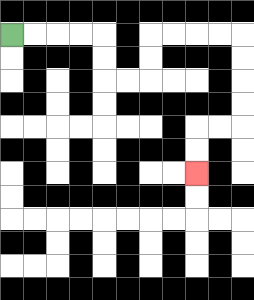{'start': '[0, 1]', 'end': '[8, 7]', 'path_directions': 'R,R,R,R,D,D,R,R,U,U,R,R,R,R,D,D,D,D,L,L,D,D', 'path_coordinates': '[[0, 1], [1, 1], [2, 1], [3, 1], [4, 1], [4, 2], [4, 3], [5, 3], [6, 3], [6, 2], [6, 1], [7, 1], [8, 1], [9, 1], [10, 1], [10, 2], [10, 3], [10, 4], [10, 5], [9, 5], [8, 5], [8, 6], [8, 7]]'}